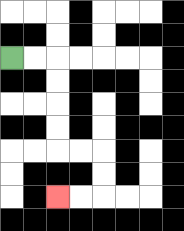{'start': '[0, 2]', 'end': '[2, 8]', 'path_directions': 'R,R,D,D,D,D,R,R,D,D,L,L', 'path_coordinates': '[[0, 2], [1, 2], [2, 2], [2, 3], [2, 4], [2, 5], [2, 6], [3, 6], [4, 6], [4, 7], [4, 8], [3, 8], [2, 8]]'}